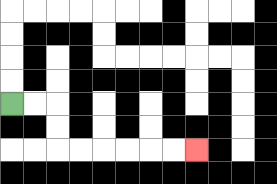{'start': '[0, 4]', 'end': '[8, 6]', 'path_directions': 'R,R,D,D,R,R,R,R,R,R', 'path_coordinates': '[[0, 4], [1, 4], [2, 4], [2, 5], [2, 6], [3, 6], [4, 6], [5, 6], [6, 6], [7, 6], [8, 6]]'}